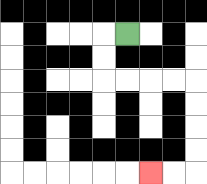{'start': '[5, 1]', 'end': '[6, 7]', 'path_directions': 'L,D,D,R,R,R,R,D,D,D,D,L,L', 'path_coordinates': '[[5, 1], [4, 1], [4, 2], [4, 3], [5, 3], [6, 3], [7, 3], [8, 3], [8, 4], [8, 5], [8, 6], [8, 7], [7, 7], [6, 7]]'}